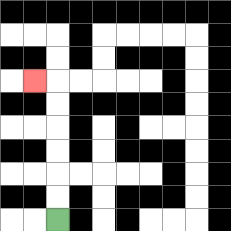{'start': '[2, 9]', 'end': '[1, 3]', 'path_directions': 'U,U,U,U,U,U,L', 'path_coordinates': '[[2, 9], [2, 8], [2, 7], [2, 6], [2, 5], [2, 4], [2, 3], [1, 3]]'}